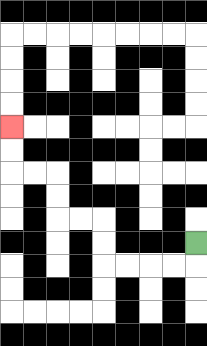{'start': '[8, 10]', 'end': '[0, 5]', 'path_directions': 'D,L,L,L,L,U,U,L,L,U,U,L,L,U,U', 'path_coordinates': '[[8, 10], [8, 11], [7, 11], [6, 11], [5, 11], [4, 11], [4, 10], [4, 9], [3, 9], [2, 9], [2, 8], [2, 7], [1, 7], [0, 7], [0, 6], [0, 5]]'}